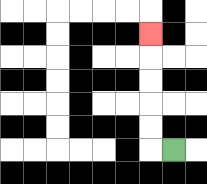{'start': '[7, 6]', 'end': '[6, 1]', 'path_directions': 'L,U,U,U,U,U', 'path_coordinates': '[[7, 6], [6, 6], [6, 5], [6, 4], [6, 3], [6, 2], [6, 1]]'}